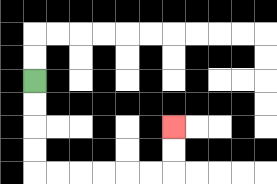{'start': '[1, 3]', 'end': '[7, 5]', 'path_directions': 'D,D,D,D,R,R,R,R,R,R,U,U', 'path_coordinates': '[[1, 3], [1, 4], [1, 5], [1, 6], [1, 7], [2, 7], [3, 7], [4, 7], [5, 7], [6, 7], [7, 7], [7, 6], [7, 5]]'}